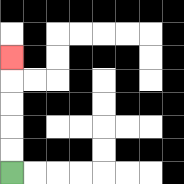{'start': '[0, 7]', 'end': '[0, 2]', 'path_directions': 'U,U,U,U,U', 'path_coordinates': '[[0, 7], [0, 6], [0, 5], [0, 4], [0, 3], [0, 2]]'}